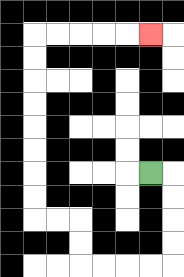{'start': '[6, 7]', 'end': '[6, 1]', 'path_directions': 'R,D,D,D,D,L,L,L,L,U,U,L,L,U,U,U,U,U,U,U,U,R,R,R,R,R', 'path_coordinates': '[[6, 7], [7, 7], [7, 8], [7, 9], [7, 10], [7, 11], [6, 11], [5, 11], [4, 11], [3, 11], [3, 10], [3, 9], [2, 9], [1, 9], [1, 8], [1, 7], [1, 6], [1, 5], [1, 4], [1, 3], [1, 2], [1, 1], [2, 1], [3, 1], [4, 1], [5, 1], [6, 1]]'}